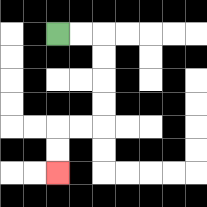{'start': '[2, 1]', 'end': '[2, 7]', 'path_directions': 'R,R,D,D,D,D,L,L,D,D', 'path_coordinates': '[[2, 1], [3, 1], [4, 1], [4, 2], [4, 3], [4, 4], [4, 5], [3, 5], [2, 5], [2, 6], [2, 7]]'}